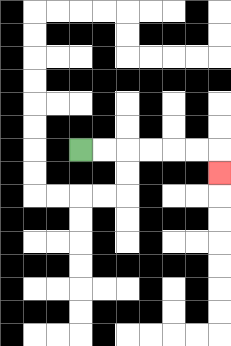{'start': '[3, 6]', 'end': '[9, 7]', 'path_directions': 'R,R,R,R,R,R,D', 'path_coordinates': '[[3, 6], [4, 6], [5, 6], [6, 6], [7, 6], [8, 6], [9, 6], [9, 7]]'}